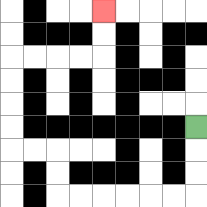{'start': '[8, 5]', 'end': '[4, 0]', 'path_directions': 'D,D,D,L,L,L,L,L,L,U,U,L,L,U,U,U,U,R,R,R,R,U,U', 'path_coordinates': '[[8, 5], [8, 6], [8, 7], [8, 8], [7, 8], [6, 8], [5, 8], [4, 8], [3, 8], [2, 8], [2, 7], [2, 6], [1, 6], [0, 6], [0, 5], [0, 4], [0, 3], [0, 2], [1, 2], [2, 2], [3, 2], [4, 2], [4, 1], [4, 0]]'}